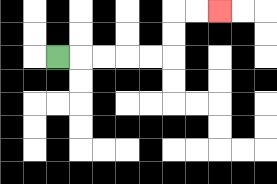{'start': '[2, 2]', 'end': '[9, 0]', 'path_directions': 'R,R,R,R,R,U,U,R,R', 'path_coordinates': '[[2, 2], [3, 2], [4, 2], [5, 2], [6, 2], [7, 2], [7, 1], [7, 0], [8, 0], [9, 0]]'}